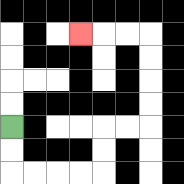{'start': '[0, 5]', 'end': '[3, 1]', 'path_directions': 'D,D,R,R,R,R,U,U,R,R,U,U,U,U,L,L,L', 'path_coordinates': '[[0, 5], [0, 6], [0, 7], [1, 7], [2, 7], [3, 7], [4, 7], [4, 6], [4, 5], [5, 5], [6, 5], [6, 4], [6, 3], [6, 2], [6, 1], [5, 1], [4, 1], [3, 1]]'}